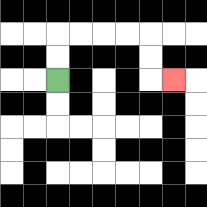{'start': '[2, 3]', 'end': '[7, 3]', 'path_directions': 'U,U,R,R,R,R,D,D,R', 'path_coordinates': '[[2, 3], [2, 2], [2, 1], [3, 1], [4, 1], [5, 1], [6, 1], [6, 2], [6, 3], [7, 3]]'}